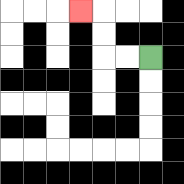{'start': '[6, 2]', 'end': '[3, 0]', 'path_directions': 'L,L,U,U,L', 'path_coordinates': '[[6, 2], [5, 2], [4, 2], [4, 1], [4, 0], [3, 0]]'}